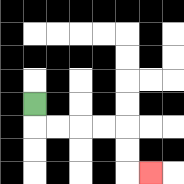{'start': '[1, 4]', 'end': '[6, 7]', 'path_directions': 'D,R,R,R,R,D,D,R', 'path_coordinates': '[[1, 4], [1, 5], [2, 5], [3, 5], [4, 5], [5, 5], [5, 6], [5, 7], [6, 7]]'}